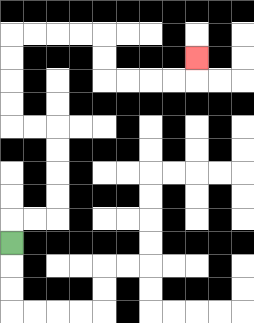{'start': '[0, 10]', 'end': '[8, 2]', 'path_directions': 'U,R,R,U,U,U,U,L,L,U,U,U,U,R,R,R,R,D,D,R,R,R,R,U', 'path_coordinates': '[[0, 10], [0, 9], [1, 9], [2, 9], [2, 8], [2, 7], [2, 6], [2, 5], [1, 5], [0, 5], [0, 4], [0, 3], [0, 2], [0, 1], [1, 1], [2, 1], [3, 1], [4, 1], [4, 2], [4, 3], [5, 3], [6, 3], [7, 3], [8, 3], [8, 2]]'}